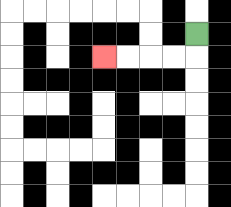{'start': '[8, 1]', 'end': '[4, 2]', 'path_directions': 'D,L,L,L,L', 'path_coordinates': '[[8, 1], [8, 2], [7, 2], [6, 2], [5, 2], [4, 2]]'}